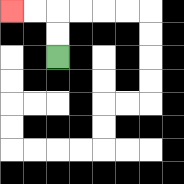{'start': '[2, 2]', 'end': '[0, 0]', 'path_directions': 'U,U,L,L', 'path_coordinates': '[[2, 2], [2, 1], [2, 0], [1, 0], [0, 0]]'}